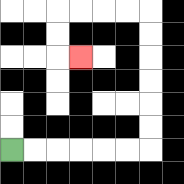{'start': '[0, 6]', 'end': '[3, 2]', 'path_directions': 'R,R,R,R,R,R,U,U,U,U,U,U,L,L,L,L,D,D,R', 'path_coordinates': '[[0, 6], [1, 6], [2, 6], [3, 6], [4, 6], [5, 6], [6, 6], [6, 5], [6, 4], [6, 3], [6, 2], [6, 1], [6, 0], [5, 0], [4, 0], [3, 0], [2, 0], [2, 1], [2, 2], [3, 2]]'}